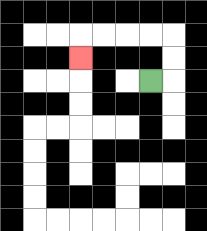{'start': '[6, 3]', 'end': '[3, 2]', 'path_directions': 'R,U,U,L,L,L,L,D', 'path_coordinates': '[[6, 3], [7, 3], [7, 2], [7, 1], [6, 1], [5, 1], [4, 1], [3, 1], [3, 2]]'}